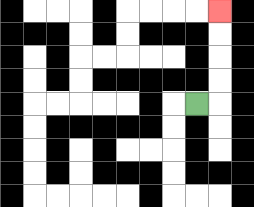{'start': '[8, 4]', 'end': '[9, 0]', 'path_directions': 'R,U,U,U,U', 'path_coordinates': '[[8, 4], [9, 4], [9, 3], [9, 2], [9, 1], [9, 0]]'}